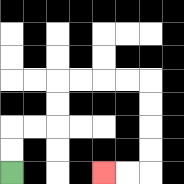{'start': '[0, 7]', 'end': '[4, 7]', 'path_directions': 'U,U,R,R,U,U,R,R,R,R,D,D,D,D,L,L', 'path_coordinates': '[[0, 7], [0, 6], [0, 5], [1, 5], [2, 5], [2, 4], [2, 3], [3, 3], [4, 3], [5, 3], [6, 3], [6, 4], [6, 5], [6, 6], [6, 7], [5, 7], [4, 7]]'}